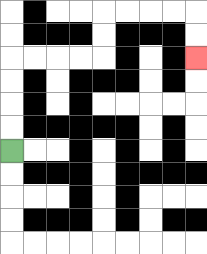{'start': '[0, 6]', 'end': '[8, 2]', 'path_directions': 'U,U,U,U,R,R,R,R,U,U,R,R,R,R,D,D', 'path_coordinates': '[[0, 6], [0, 5], [0, 4], [0, 3], [0, 2], [1, 2], [2, 2], [3, 2], [4, 2], [4, 1], [4, 0], [5, 0], [6, 0], [7, 0], [8, 0], [8, 1], [8, 2]]'}